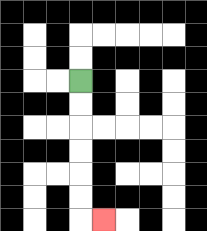{'start': '[3, 3]', 'end': '[4, 9]', 'path_directions': 'D,D,D,D,D,D,R', 'path_coordinates': '[[3, 3], [3, 4], [3, 5], [3, 6], [3, 7], [3, 8], [3, 9], [4, 9]]'}